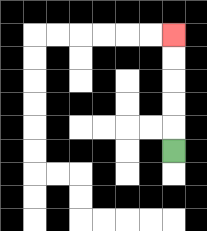{'start': '[7, 6]', 'end': '[7, 1]', 'path_directions': 'U,U,U,U,U', 'path_coordinates': '[[7, 6], [7, 5], [7, 4], [7, 3], [7, 2], [7, 1]]'}